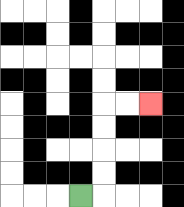{'start': '[3, 8]', 'end': '[6, 4]', 'path_directions': 'R,U,U,U,U,R,R', 'path_coordinates': '[[3, 8], [4, 8], [4, 7], [4, 6], [4, 5], [4, 4], [5, 4], [6, 4]]'}